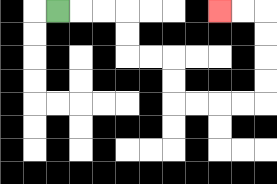{'start': '[2, 0]', 'end': '[9, 0]', 'path_directions': 'R,R,R,D,D,R,R,D,D,R,R,R,R,U,U,U,U,L,L', 'path_coordinates': '[[2, 0], [3, 0], [4, 0], [5, 0], [5, 1], [5, 2], [6, 2], [7, 2], [7, 3], [7, 4], [8, 4], [9, 4], [10, 4], [11, 4], [11, 3], [11, 2], [11, 1], [11, 0], [10, 0], [9, 0]]'}